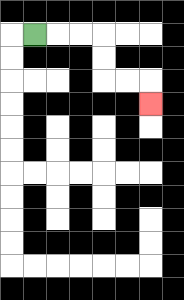{'start': '[1, 1]', 'end': '[6, 4]', 'path_directions': 'R,R,R,D,D,R,R,D', 'path_coordinates': '[[1, 1], [2, 1], [3, 1], [4, 1], [4, 2], [4, 3], [5, 3], [6, 3], [6, 4]]'}